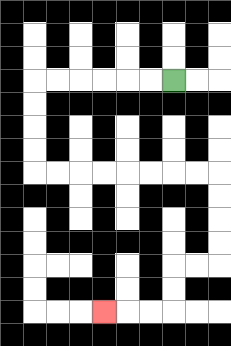{'start': '[7, 3]', 'end': '[4, 13]', 'path_directions': 'L,L,L,L,L,L,D,D,D,D,R,R,R,R,R,R,R,R,D,D,D,D,L,L,D,D,L,L,L', 'path_coordinates': '[[7, 3], [6, 3], [5, 3], [4, 3], [3, 3], [2, 3], [1, 3], [1, 4], [1, 5], [1, 6], [1, 7], [2, 7], [3, 7], [4, 7], [5, 7], [6, 7], [7, 7], [8, 7], [9, 7], [9, 8], [9, 9], [9, 10], [9, 11], [8, 11], [7, 11], [7, 12], [7, 13], [6, 13], [5, 13], [4, 13]]'}